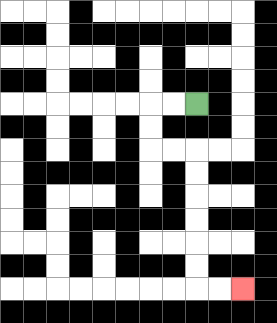{'start': '[8, 4]', 'end': '[10, 12]', 'path_directions': 'L,L,D,D,R,R,D,D,D,D,D,D,R,R', 'path_coordinates': '[[8, 4], [7, 4], [6, 4], [6, 5], [6, 6], [7, 6], [8, 6], [8, 7], [8, 8], [8, 9], [8, 10], [8, 11], [8, 12], [9, 12], [10, 12]]'}